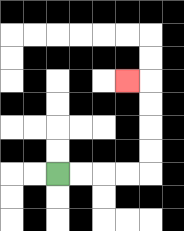{'start': '[2, 7]', 'end': '[5, 3]', 'path_directions': 'R,R,R,R,U,U,U,U,L', 'path_coordinates': '[[2, 7], [3, 7], [4, 7], [5, 7], [6, 7], [6, 6], [6, 5], [6, 4], [6, 3], [5, 3]]'}